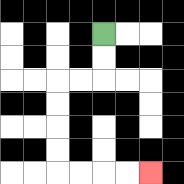{'start': '[4, 1]', 'end': '[6, 7]', 'path_directions': 'D,D,L,L,D,D,D,D,R,R,R,R', 'path_coordinates': '[[4, 1], [4, 2], [4, 3], [3, 3], [2, 3], [2, 4], [2, 5], [2, 6], [2, 7], [3, 7], [4, 7], [5, 7], [6, 7]]'}